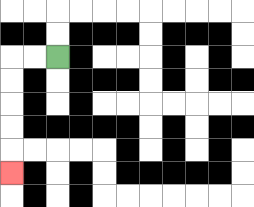{'start': '[2, 2]', 'end': '[0, 7]', 'path_directions': 'L,L,D,D,D,D,D', 'path_coordinates': '[[2, 2], [1, 2], [0, 2], [0, 3], [0, 4], [0, 5], [0, 6], [0, 7]]'}